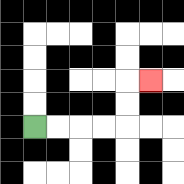{'start': '[1, 5]', 'end': '[6, 3]', 'path_directions': 'R,R,R,R,U,U,R', 'path_coordinates': '[[1, 5], [2, 5], [3, 5], [4, 5], [5, 5], [5, 4], [5, 3], [6, 3]]'}